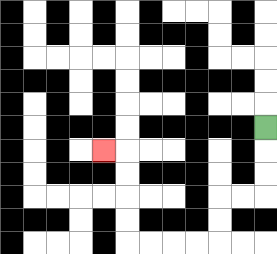{'start': '[11, 5]', 'end': '[4, 6]', 'path_directions': 'D,D,D,L,L,D,D,L,L,L,L,U,U,U,U,L', 'path_coordinates': '[[11, 5], [11, 6], [11, 7], [11, 8], [10, 8], [9, 8], [9, 9], [9, 10], [8, 10], [7, 10], [6, 10], [5, 10], [5, 9], [5, 8], [5, 7], [5, 6], [4, 6]]'}